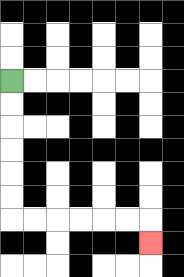{'start': '[0, 3]', 'end': '[6, 10]', 'path_directions': 'D,D,D,D,D,D,R,R,R,R,R,R,D', 'path_coordinates': '[[0, 3], [0, 4], [0, 5], [0, 6], [0, 7], [0, 8], [0, 9], [1, 9], [2, 9], [3, 9], [4, 9], [5, 9], [6, 9], [6, 10]]'}